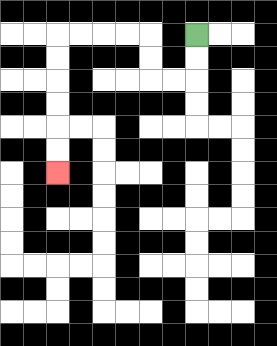{'start': '[8, 1]', 'end': '[2, 7]', 'path_directions': 'D,D,L,L,U,U,L,L,L,L,D,D,D,D,D,D', 'path_coordinates': '[[8, 1], [8, 2], [8, 3], [7, 3], [6, 3], [6, 2], [6, 1], [5, 1], [4, 1], [3, 1], [2, 1], [2, 2], [2, 3], [2, 4], [2, 5], [2, 6], [2, 7]]'}